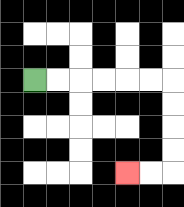{'start': '[1, 3]', 'end': '[5, 7]', 'path_directions': 'R,R,R,R,R,R,D,D,D,D,L,L', 'path_coordinates': '[[1, 3], [2, 3], [3, 3], [4, 3], [5, 3], [6, 3], [7, 3], [7, 4], [7, 5], [7, 6], [7, 7], [6, 7], [5, 7]]'}